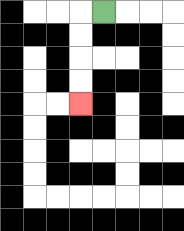{'start': '[4, 0]', 'end': '[3, 4]', 'path_directions': 'L,D,D,D,D', 'path_coordinates': '[[4, 0], [3, 0], [3, 1], [3, 2], [3, 3], [3, 4]]'}